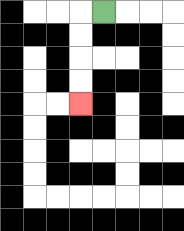{'start': '[4, 0]', 'end': '[3, 4]', 'path_directions': 'L,D,D,D,D', 'path_coordinates': '[[4, 0], [3, 0], [3, 1], [3, 2], [3, 3], [3, 4]]'}